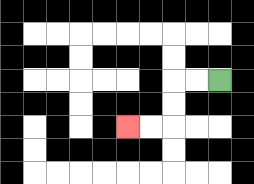{'start': '[9, 3]', 'end': '[5, 5]', 'path_directions': 'L,L,D,D,L,L', 'path_coordinates': '[[9, 3], [8, 3], [7, 3], [7, 4], [7, 5], [6, 5], [5, 5]]'}